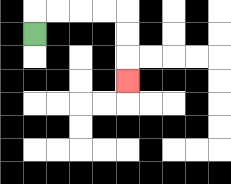{'start': '[1, 1]', 'end': '[5, 3]', 'path_directions': 'U,R,R,R,R,D,D,D', 'path_coordinates': '[[1, 1], [1, 0], [2, 0], [3, 0], [4, 0], [5, 0], [5, 1], [5, 2], [5, 3]]'}